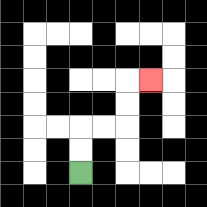{'start': '[3, 7]', 'end': '[6, 3]', 'path_directions': 'U,U,R,R,U,U,R', 'path_coordinates': '[[3, 7], [3, 6], [3, 5], [4, 5], [5, 5], [5, 4], [5, 3], [6, 3]]'}